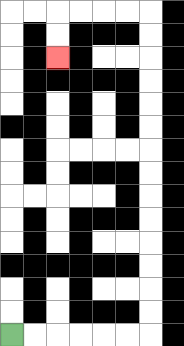{'start': '[0, 14]', 'end': '[2, 2]', 'path_directions': 'R,R,R,R,R,R,U,U,U,U,U,U,U,U,U,U,U,U,U,U,L,L,L,L,D,D', 'path_coordinates': '[[0, 14], [1, 14], [2, 14], [3, 14], [4, 14], [5, 14], [6, 14], [6, 13], [6, 12], [6, 11], [6, 10], [6, 9], [6, 8], [6, 7], [6, 6], [6, 5], [6, 4], [6, 3], [6, 2], [6, 1], [6, 0], [5, 0], [4, 0], [3, 0], [2, 0], [2, 1], [2, 2]]'}